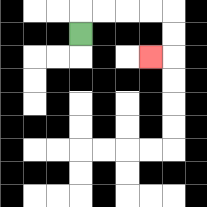{'start': '[3, 1]', 'end': '[6, 2]', 'path_directions': 'U,R,R,R,R,D,D,L', 'path_coordinates': '[[3, 1], [3, 0], [4, 0], [5, 0], [6, 0], [7, 0], [7, 1], [7, 2], [6, 2]]'}